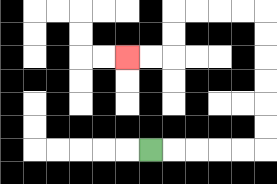{'start': '[6, 6]', 'end': '[5, 2]', 'path_directions': 'R,R,R,R,R,U,U,U,U,U,U,L,L,L,L,D,D,L,L', 'path_coordinates': '[[6, 6], [7, 6], [8, 6], [9, 6], [10, 6], [11, 6], [11, 5], [11, 4], [11, 3], [11, 2], [11, 1], [11, 0], [10, 0], [9, 0], [8, 0], [7, 0], [7, 1], [7, 2], [6, 2], [5, 2]]'}